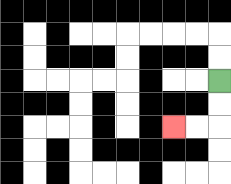{'start': '[9, 3]', 'end': '[7, 5]', 'path_directions': 'D,D,L,L', 'path_coordinates': '[[9, 3], [9, 4], [9, 5], [8, 5], [7, 5]]'}